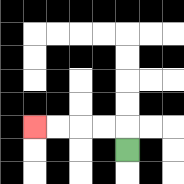{'start': '[5, 6]', 'end': '[1, 5]', 'path_directions': 'U,L,L,L,L', 'path_coordinates': '[[5, 6], [5, 5], [4, 5], [3, 5], [2, 5], [1, 5]]'}